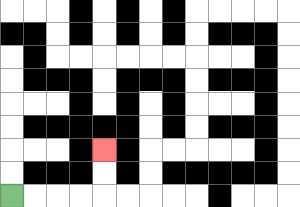{'start': '[0, 8]', 'end': '[4, 6]', 'path_directions': 'R,R,R,R,U,U', 'path_coordinates': '[[0, 8], [1, 8], [2, 8], [3, 8], [4, 8], [4, 7], [4, 6]]'}